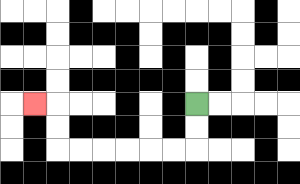{'start': '[8, 4]', 'end': '[1, 4]', 'path_directions': 'D,D,L,L,L,L,L,L,U,U,L', 'path_coordinates': '[[8, 4], [8, 5], [8, 6], [7, 6], [6, 6], [5, 6], [4, 6], [3, 6], [2, 6], [2, 5], [2, 4], [1, 4]]'}